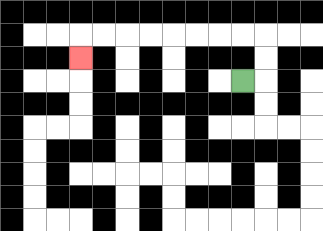{'start': '[10, 3]', 'end': '[3, 2]', 'path_directions': 'R,U,U,L,L,L,L,L,L,L,L,D', 'path_coordinates': '[[10, 3], [11, 3], [11, 2], [11, 1], [10, 1], [9, 1], [8, 1], [7, 1], [6, 1], [5, 1], [4, 1], [3, 1], [3, 2]]'}